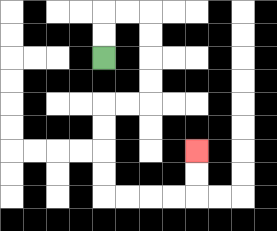{'start': '[4, 2]', 'end': '[8, 6]', 'path_directions': 'U,U,R,R,D,D,D,D,L,L,D,D,D,D,R,R,R,R,U,U', 'path_coordinates': '[[4, 2], [4, 1], [4, 0], [5, 0], [6, 0], [6, 1], [6, 2], [6, 3], [6, 4], [5, 4], [4, 4], [4, 5], [4, 6], [4, 7], [4, 8], [5, 8], [6, 8], [7, 8], [8, 8], [8, 7], [8, 6]]'}